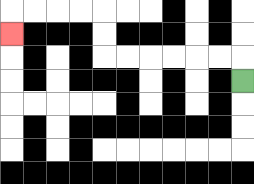{'start': '[10, 3]', 'end': '[0, 1]', 'path_directions': 'U,L,L,L,L,L,L,U,U,L,L,L,L,D', 'path_coordinates': '[[10, 3], [10, 2], [9, 2], [8, 2], [7, 2], [6, 2], [5, 2], [4, 2], [4, 1], [4, 0], [3, 0], [2, 0], [1, 0], [0, 0], [0, 1]]'}